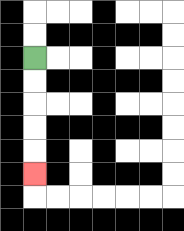{'start': '[1, 2]', 'end': '[1, 7]', 'path_directions': 'D,D,D,D,D', 'path_coordinates': '[[1, 2], [1, 3], [1, 4], [1, 5], [1, 6], [1, 7]]'}